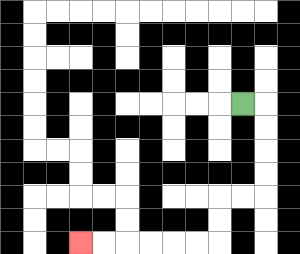{'start': '[10, 4]', 'end': '[3, 10]', 'path_directions': 'R,D,D,D,D,L,L,D,D,L,L,L,L,L,L', 'path_coordinates': '[[10, 4], [11, 4], [11, 5], [11, 6], [11, 7], [11, 8], [10, 8], [9, 8], [9, 9], [9, 10], [8, 10], [7, 10], [6, 10], [5, 10], [4, 10], [3, 10]]'}